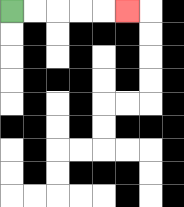{'start': '[0, 0]', 'end': '[5, 0]', 'path_directions': 'R,R,R,R,R', 'path_coordinates': '[[0, 0], [1, 0], [2, 0], [3, 0], [4, 0], [5, 0]]'}